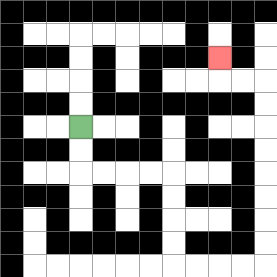{'start': '[3, 5]', 'end': '[9, 2]', 'path_directions': 'D,D,R,R,R,R,D,D,D,D,R,R,R,R,U,U,U,U,U,U,U,U,L,L,U', 'path_coordinates': '[[3, 5], [3, 6], [3, 7], [4, 7], [5, 7], [6, 7], [7, 7], [7, 8], [7, 9], [7, 10], [7, 11], [8, 11], [9, 11], [10, 11], [11, 11], [11, 10], [11, 9], [11, 8], [11, 7], [11, 6], [11, 5], [11, 4], [11, 3], [10, 3], [9, 3], [9, 2]]'}